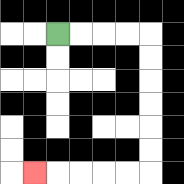{'start': '[2, 1]', 'end': '[1, 7]', 'path_directions': 'R,R,R,R,D,D,D,D,D,D,L,L,L,L,L', 'path_coordinates': '[[2, 1], [3, 1], [4, 1], [5, 1], [6, 1], [6, 2], [6, 3], [6, 4], [6, 5], [6, 6], [6, 7], [5, 7], [4, 7], [3, 7], [2, 7], [1, 7]]'}